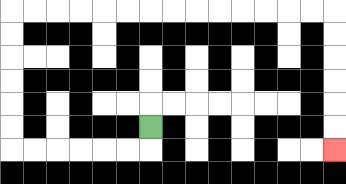{'start': '[6, 5]', 'end': '[14, 6]', 'path_directions': 'D,L,L,L,L,L,L,U,U,U,U,U,U,R,R,R,R,R,R,R,R,R,R,R,R,R,R,D,D,D,D,D,D', 'path_coordinates': '[[6, 5], [6, 6], [5, 6], [4, 6], [3, 6], [2, 6], [1, 6], [0, 6], [0, 5], [0, 4], [0, 3], [0, 2], [0, 1], [0, 0], [1, 0], [2, 0], [3, 0], [4, 0], [5, 0], [6, 0], [7, 0], [8, 0], [9, 0], [10, 0], [11, 0], [12, 0], [13, 0], [14, 0], [14, 1], [14, 2], [14, 3], [14, 4], [14, 5], [14, 6]]'}